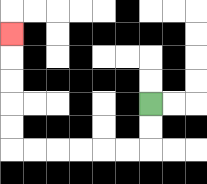{'start': '[6, 4]', 'end': '[0, 1]', 'path_directions': 'D,D,L,L,L,L,L,L,U,U,U,U,U', 'path_coordinates': '[[6, 4], [6, 5], [6, 6], [5, 6], [4, 6], [3, 6], [2, 6], [1, 6], [0, 6], [0, 5], [0, 4], [0, 3], [0, 2], [0, 1]]'}